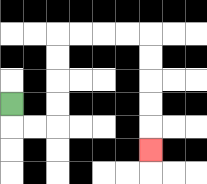{'start': '[0, 4]', 'end': '[6, 6]', 'path_directions': 'D,R,R,U,U,U,U,R,R,R,R,D,D,D,D,D', 'path_coordinates': '[[0, 4], [0, 5], [1, 5], [2, 5], [2, 4], [2, 3], [2, 2], [2, 1], [3, 1], [4, 1], [5, 1], [6, 1], [6, 2], [6, 3], [6, 4], [6, 5], [6, 6]]'}